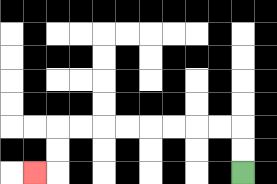{'start': '[10, 7]', 'end': '[1, 7]', 'path_directions': 'U,U,L,L,L,L,L,L,L,L,D,D,L', 'path_coordinates': '[[10, 7], [10, 6], [10, 5], [9, 5], [8, 5], [7, 5], [6, 5], [5, 5], [4, 5], [3, 5], [2, 5], [2, 6], [2, 7], [1, 7]]'}